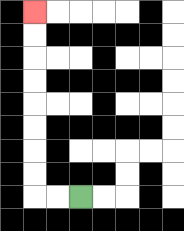{'start': '[3, 8]', 'end': '[1, 0]', 'path_directions': 'L,L,U,U,U,U,U,U,U,U', 'path_coordinates': '[[3, 8], [2, 8], [1, 8], [1, 7], [1, 6], [1, 5], [1, 4], [1, 3], [1, 2], [1, 1], [1, 0]]'}